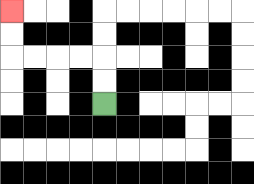{'start': '[4, 4]', 'end': '[0, 0]', 'path_directions': 'U,U,L,L,L,L,U,U', 'path_coordinates': '[[4, 4], [4, 3], [4, 2], [3, 2], [2, 2], [1, 2], [0, 2], [0, 1], [0, 0]]'}